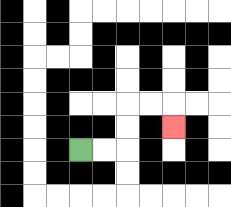{'start': '[3, 6]', 'end': '[7, 5]', 'path_directions': 'R,R,U,U,R,R,D', 'path_coordinates': '[[3, 6], [4, 6], [5, 6], [5, 5], [5, 4], [6, 4], [7, 4], [7, 5]]'}